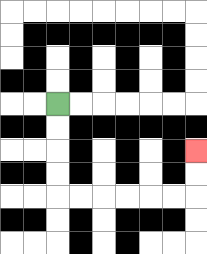{'start': '[2, 4]', 'end': '[8, 6]', 'path_directions': 'D,D,D,D,R,R,R,R,R,R,U,U', 'path_coordinates': '[[2, 4], [2, 5], [2, 6], [2, 7], [2, 8], [3, 8], [4, 8], [5, 8], [6, 8], [7, 8], [8, 8], [8, 7], [8, 6]]'}